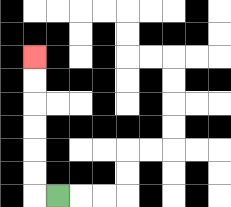{'start': '[2, 8]', 'end': '[1, 2]', 'path_directions': 'L,U,U,U,U,U,U', 'path_coordinates': '[[2, 8], [1, 8], [1, 7], [1, 6], [1, 5], [1, 4], [1, 3], [1, 2]]'}